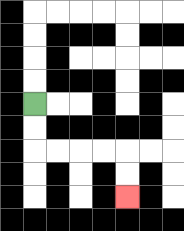{'start': '[1, 4]', 'end': '[5, 8]', 'path_directions': 'D,D,R,R,R,R,D,D', 'path_coordinates': '[[1, 4], [1, 5], [1, 6], [2, 6], [3, 6], [4, 6], [5, 6], [5, 7], [5, 8]]'}